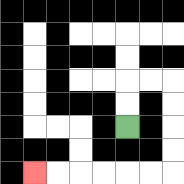{'start': '[5, 5]', 'end': '[1, 7]', 'path_directions': 'U,U,R,R,D,D,D,D,L,L,L,L,L,L', 'path_coordinates': '[[5, 5], [5, 4], [5, 3], [6, 3], [7, 3], [7, 4], [7, 5], [7, 6], [7, 7], [6, 7], [5, 7], [4, 7], [3, 7], [2, 7], [1, 7]]'}